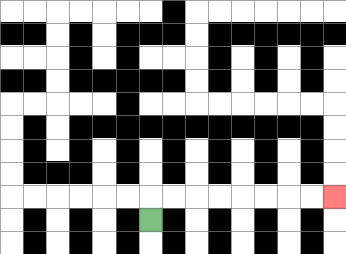{'start': '[6, 9]', 'end': '[14, 8]', 'path_directions': 'U,R,R,R,R,R,R,R,R', 'path_coordinates': '[[6, 9], [6, 8], [7, 8], [8, 8], [9, 8], [10, 8], [11, 8], [12, 8], [13, 8], [14, 8]]'}